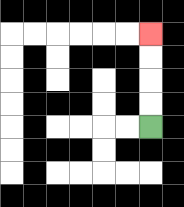{'start': '[6, 5]', 'end': '[6, 1]', 'path_directions': 'U,U,U,U', 'path_coordinates': '[[6, 5], [6, 4], [6, 3], [6, 2], [6, 1]]'}